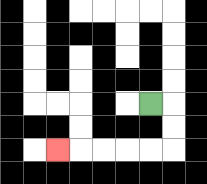{'start': '[6, 4]', 'end': '[2, 6]', 'path_directions': 'R,D,D,L,L,L,L,L', 'path_coordinates': '[[6, 4], [7, 4], [7, 5], [7, 6], [6, 6], [5, 6], [4, 6], [3, 6], [2, 6]]'}